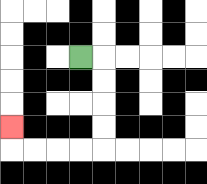{'start': '[3, 2]', 'end': '[0, 5]', 'path_directions': 'R,D,D,D,D,L,L,L,L,U', 'path_coordinates': '[[3, 2], [4, 2], [4, 3], [4, 4], [4, 5], [4, 6], [3, 6], [2, 6], [1, 6], [0, 6], [0, 5]]'}